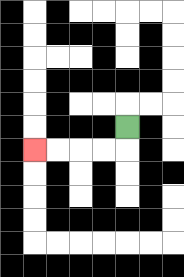{'start': '[5, 5]', 'end': '[1, 6]', 'path_directions': 'D,L,L,L,L', 'path_coordinates': '[[5, 5], [5, 6], [4, 6], [3, 6], [2, 6], [1, 6]]'}